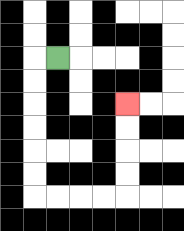{'start': '[2, 2]', 'end': '[5, 4]', 'path_directions': 'L,D,D,D,D,D,D,R,R,R,R,U,U,U,U', 'path_coordinates': '[[2, 2], [1, 2], [1, 3], [1, 4], [1, 5], [1, 6], [1, 7], [1, 8], [2, 8], [3, 8], [4, 8], [5, 8], [5, 7], [5, 6], [5, 5], [5, 4]]'}